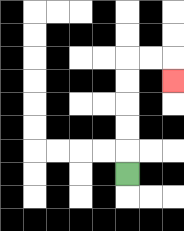{'start': '[5, 7]', 'end': '[7, 3]', 'path_directions': 'U,U,U,U,U,R,R,D', 'path_coordinates': '[[5, 7], [5, 6], [5, 5], [5, 4], [5, 3], [5, 2], [6, 2], [7, 2], [7, 3]]'}